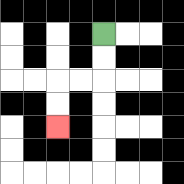{'start': '[4, 1]', 'end': '[2, 5]', 'path_directions': 'D,D,L,L,D,D', 'path_coordinates': '[[4, 1], [4, 2], [4, 3], [3, 3], [2, 3], [2, 4], [2, 5]]'}